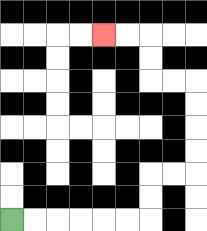{'start': '[0, 9]', 'end': '[4, 1]', 'path_directions': 'R,R,R,R,R,R,U,U,R,R,U,U,U,U,L,L,U,U,L,L', 'path_coordinates': '[[0, 9], [1, 9], [2, 9], [3, 9], [4, 9], [5, 9], [6, 9], [6, 8], [6, 7], [7, 7], [8, 7], [8, 6], [8, 5], [8, 4], [8, 3], [7, 3], [6, 3], [6, 2], [6, 1], [5, 1], [4, 1]]'}